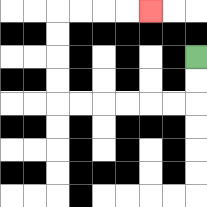{'start': '[8, 2]', 'end': '[6, 0]', 'path_directions': 'D,D,L,L,L,L,L,L,U,U,U,U,R,R,R,R', 'path_coordinates': '[[8, 2], [8, 3], [8, 4], [7, 4], [6, 4], [5, 4], [4, 4], [3, 4], [2, 4], [2, 3], [2, 2], [2, 1], [2, 0], [3, 0], [4, 0], [5, 0], [6, 0]]'}